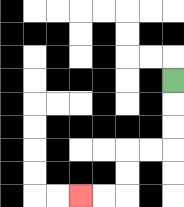{'start': '[7, 3]', 'end': '[3, 8]', 'path_directions': 'D,D,D,L,L,D,D,L,L', 'path_coordinates': '[[7, 3], [7, 4], [7, 5], [7, 6], [6, 6], [5, 6], [5, 7], [5, 8], [4, 8], [3, 8]]'}